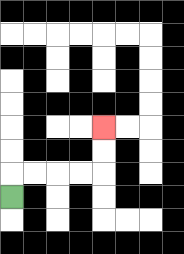{'start': '[0, 8]', 'end': '[4, 5]', 'path_directions': 'U,R,R,R,R,U,U', 'path_coordinates': '[[0, 8], [0, 7], [1, 7], [2, 7], [3, 7], [4, 7], [4, 6], [4, 5]]'}